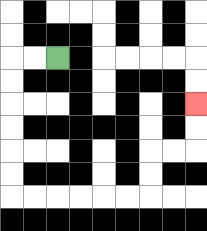{'start': '[2, 2]', 'end': '[8, 4]', 'path_directions': 'L,L,D,D,D,D,D,D,R,R,R,R,R,R,U,U,R,R,U,U', 'path_coordinates': '[[2, 2], [1, 2], [0, 2], [0, 3], [0, 4], [0, 5], [0, 6], [0, 7], [0, 8], [1, 8], [2, 8], [3, 8], [4, 8], [5, 8], [6, 8], [6, 7], [6, 6], [7, 6], [8, 6], [8, 5], [8, 4]]'}